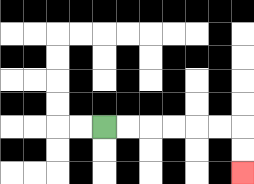{'start': '[4, 5]', 'end': '[10, 7]', 'path_directions': 'R,R,R,R,R,R,D,D', 'path_coordinates': '[[4, 5], [5, 5], [6, 5], [7, 5], [8, 5], [9, 5], [10, 5], [10, 6], [10, 7]]'}